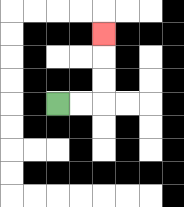{'start': '[2, 4]', 'end': '[4, 1]', 'path_directions': 'R,R,U,U,U', 'path_coordinates': '[[2, 4], [3, 4], [4, 4], [4, 3], [4, 2], [4, 1]]'}